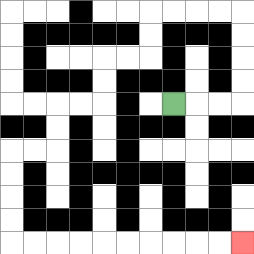{'start': '[7, 4]', 'end': '[10, 10]', 'path_directions': 'R,R,R,U,U,U,U,L,L,L,L,D,D,L,L,D,D,L,L,D,D,L,L,D,D,D,D,R,R,R,R,R,R,R,R,R,R', 'path_coordinates': '[[7, 4], [8, 4], [9, 4], [10, 4], [10, 3], [10, 2], [10, 1], [10, 0], [9, 0], [8, 0], [7, 0], [6, 0], [6, 1], [6, 2], [5, 2], [4, 2], [4, 3], [4, 4], [3, 4], [2, 4], [2, 5], [2, 6], [1, 6], [0, 6], [0, 7], [0, 8], [0, 9], [0, 10], [1, 10], [2, 10], [3, 10], [4, 10], [5, 10], [6, 10], [7, 10], [8, 10], [9, 10], [10, 10]]'}